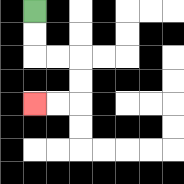{'start': '[1, 0]', 'end': '[1, 4]', 'path_directions': 'D,D,R,R,D,D,L,L', 'path_coordinates': '[[1, 0], [1, 1], [1, 2], [2, 2], [3, 2], [3, 3], [3, 4], [2, 4], [1, 4]]'}